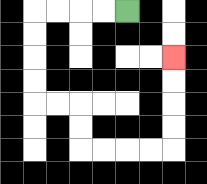{'start': '[5, 0]', 'end': '[7, 2]', 'path_directions': 'L,L,L,L,D,D,D,D,R,R,D,D,R,R,R,R,U,U,U,U', 'path_coordinates': '[[5, 0], [4, 0], [3, 0], [2, 0], [1, 0], [1, 1], [1, 2], [1, 3], [1, 4], [2, 4], [3, 4], [3, 5], [3, 6], [4, 6], [5, 6], [6, 6], [7, 6], [7, 5], [7, 4], [7, 3], [7, 2]]'}